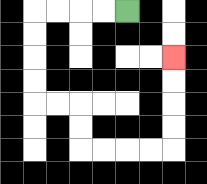{'start': '[5, 0]', 'end': '[7, 2]', 'path_directions': 'L,L,L,L,D,D,D,D,R,R,D,D,R,R,R,R,U,U,U,U', 'path_coordinates': '[[5, 0], [4, 0], [3, 0], [2, 0], [1, 0], [1, 1], [1, 2], [1, 3], [1, 4], [2, 4], [3, 4], [3, 5], [3, 6], [4, 6], [5, 6], [6, 6], [7, 6], [7, 5], [7, 4], [7, 3], [7, 2]]'}